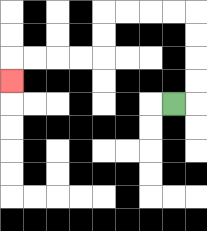{'start': '[7, 4]', 'end': '[0, 3]', 'path_directions': 'R,U,U,U,U,L,L,L,L,D,D,L,L,L,L,D', 'path_coordinates': '[[7, 4], [8, 4], [8, 3], [8, 2], [8, 1], [8, 0], [7, 0], [6, 0], [5, 0], [4, 0], [4, 1], [4, 2], [3, 2], [2, 2], [1, 2], [0, 2], [0, 3]]'}